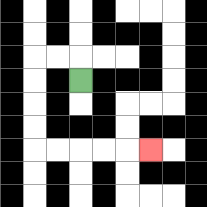{'start': '[3, 3]', 'end': '[6, 6]', 'path_directions': 'U,L,L,D,D,D,D,R,R,R,R,R', 'path_coordinates': '[[3, 3], [3, 2], [2, 2], [1, 2], [1, 3], [1, 4], [1, 5], [1, 6], [2, 6], [3, 6], [4, 6], [5, 6], [6, 6]]'}